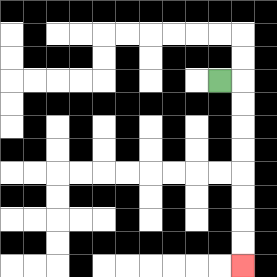{'start': '[9, 3]', 'end': '[10, 11]', 'path_directions': 'R,D,D,D,D,D,D,D,D', 'path_coordinates': '[[9, 3], [10, 3], [10, 4], [10, 5], [10, 6], [10, 7], [10, 8], [10, 9], [10, 10], [10, 11]]'}